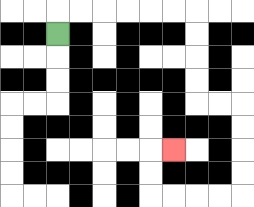{'start': '[2, 1]', 'end': '[7, 6]', 'path_directions': 'U,R,R,R,R,R,R,D,D,D,D,R,R,D,D,D,D,L,L,L,L,U,U,R', 'path_coordinates': '[[2, 1], [2, 0], [3, 0], [4, 0], [5, 0], [6, 0], [7, 0], [8, 0], [8, 1], [8, 2], [8, 3], [8, 4], [9, 4], [10, 4], [10, 5], [10, 6], [10, 7], [10, 8], [9, 8], [8, 8], [7, 8], [6, 8], [6, 7], [6, 6], [7, 6]]'}